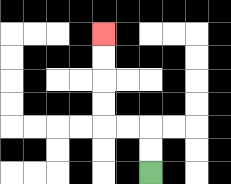{'start': '[6, 7]', 'end': '[4, 1]', 'path_directions': 'U,U,L,L,U,U,U,U', 'path_coordinates': '[[6, 7], [6, 6], [6, 5], [5, 5], [4, 5], [4, 4], [4, 3], [4, 2], [4, 1]]'}